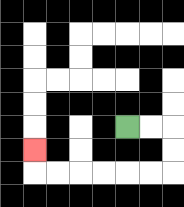{'start': '[5, 5]', 'end': '[1, 6]', 'path_directions': 'R,R,D,D,L,L,L,L,L,L,U', 'path_coordinates': '[[5, 5], [6, 5], [7, 5], [7, 6], [7, 7], [6, 7], [5, 7], [4, 7], [3, 7], [2, 7], [1, 7], [1, 6]]'}